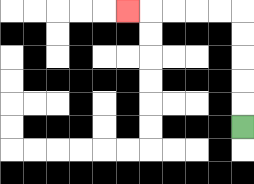{'start': '[10, 5]', 'end': '[5, 0]', 'path_directions': 'U,U,U,U,U,L,L,L,L,L', 'path_coordinates': '[[10, 5], [10, 4], [10, 3], [10, 2], [10, 1], [10, 0], [9, 0], [8, 0], [7, 0], [6, 0], [5, 0]]'}